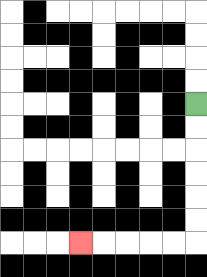{'start': '[8, 4]', 'end': '[3, 10]', 'path_directions': 'D,D,D,D,D,D,L,L,L,L,L', 'path_coordinates': '[[8, 4], [8, 5], [8, 6], [8, 7], [8, 8], [8, 9], [8, 10], [7, 10], [6, 10], [5, 10], [4, 10], [3, 10]]'}